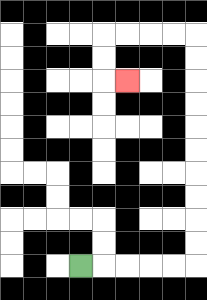{'start': '[3, 11]', 'end': '[5, 3]', 'path_directions': 'R,R,R,R,R,U,U,U,U,U,U,U,U,U,U,L,L,L,L,D,D,R', 'path_coordinates': '[[3, 11], [4, 11], [5, 11], [6, 11], [7, 11], [8, 11], [8, 10], [8, 9], [8, 8], [8, 7], [8, 6], [8, 5], [8, 4], [8, 3], [8, 2], [8, 1], [7, 1], [6, 1], [5, 1], [4, 1], [4, 2], [4, 3], [5, 3]]'}